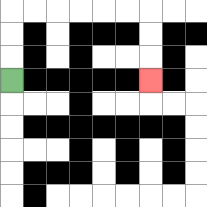{'start': '[0, 3]', 'end': '[6, 3]', 'path_directions': 'U,U,U,R,R,R,R,R,R,D,D,D', 'path_coordinates': '[[0, 3], [0, 2], [0, 1], [0, 0], [1, 0], [2, 0], [3, 0], [4, 0], [5, 0], [6, 0], [6, 1], [6, 2], [6, 3]]'}